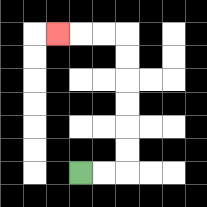{'start': '[3, 7]', 'end': '[2, 1]', 'path_directions': 'R,R,U,U,U,U,U,U,L,L,L', 'path_coordinates': '[[3, 7], [4, 7], [5, 7], [5, 6], [5, 5], [5, 4], [5, 3], [5, 2], [5, 1], [4, 1], [3, 1], [2, 1]]'}